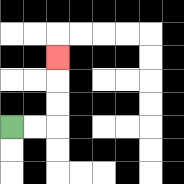{'start': '[0, 5]', 'end': '[2, 2]', 'path_directions': 'R,R,U,U,U', 'path_coordinates': '[[0, 5], [1, 5], [2, 5], [2, 4], [2, 3], [2, 2]]'}